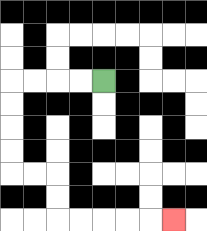{'start': '[4, 3]', 'end': '[7, 9]', 'path_directions': 'L,L,L,L,D,D,D,D,R,R,D,D,R,R,R,R,R', 'path_coordinates': '[[4, 3], [3, 3], [2, 3], [1, 3], [0, 3], [0, 4], [0, 5], [0, 6], [0, 7], [1, 7], [2, 7], [2, 8], [2, 9], [3, 9], [4, 9], [5, 9], [6, 9], [7, 9]]'}